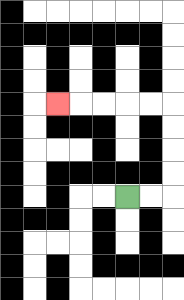{'start': '[5, 8]', 'end': '[2, 4]', 'path_directions': 'R,R,U,U,U,U,L,L,L,L,L', 'path_coordinates': '[[5, 8], [6, 8], [7, 8], [7, 7], [7, 6], [7, 5], [7, 4], [6, 4], [5, 4], [4, 4], [3, 4], [2, 4]]'}